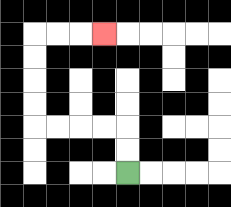{'start': '[5, 7]', 'end': '[4, 1]', 'path_directions': 'U,U,L,L,L,L,U,U,U,U,R,R,R', 'path_coordinates': '[[5, 7], [5, 6], [5, 5], [4, 5], [3, 5], [2, 5], [1, 5], [1, 4], [1, 3], [1, 2], [1, 1], [2, 1], [3, 1], [4, 1]]'}